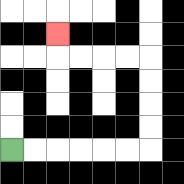{'start': '[0, 6]', 'end': '[2, 1]', 'path_directions': 'R,R,R,R,R,R,U,U,U,U,L,L,L,L,U', 'path_coordinates': '[[0, 6], [1, 6], [2, 6], [3, 6], [4, 6], [5, 6], [6, 6], [6, 5], [6, 4], [6, 3], [6, 2], [5, 2], [4, 2], [3, 2], [2, 2], [2, 1]]'}